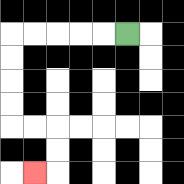{'start': '[5, 1]', 'end': '[1, 7]', 'path_directions': 'L,L,L,L,L,D,D,D,D,R,R,D,D,L', 'path_coordinates': '[[5, 1], [4, 1], [3, 1], [2, 1], [1, 1], [0, 1], [0, 2], [0, 3], [0, 4], [0, 5], [1, 5], [2, 5], [2, 6], [2, 7], [1, 7]]'}